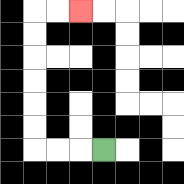{'start': '[4, 6]', 'end': '[3, 0]', 'path_directions': 'L,L,L,U,U,U,U,U,U,R,R', 'path_coordinates': '[[4, 6], [3, 6], [2, 6], [1, 6], [1, 5], [1, 4], [1, 3], [1, 2], [1, 1], [1, 0], [2, 0], [3, 0]]'}